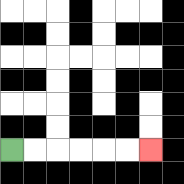{'start': '[0, 6]', 'end': '[6, 6]', 'path_directions': 'R,R,R,R,R,R', 'path_coordinates': '[[0, 6], [1, 6], [2, 6], [3, 6], [4, 6], [5, 6], [6, 6]]'}